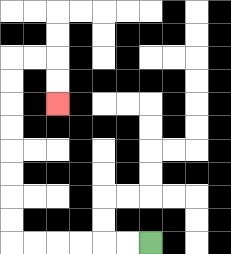{'start': '[6, 10]', 'end': '[2, 4]', 'path_directions': 'L,L,L,L,L,L,U,U,U,U,U,U,U,U,R,R,D,D', 'path_coordinates': '[[6, 10], [5, 10], [4, 10], [3, 10], [2, 10], [1, 10], [0, 10], [0, 9], [0, 8], [0, 7], [0, 6], [0, 5], [0, 4], [0, 3], [0, 2], [1, 2], [2, 2], [2, 3], [2, 4]]'}